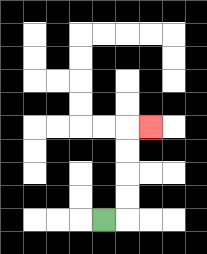{'start': '[4, 9]', 'end': '[6, 5]', 'path_directions': 'R,U,U,U,U,R', 'path_coordinates': '[[4, 9], [5, 9], [5, 8], [5, 7], [5, 6], [5, 5], [6, 5]]'}